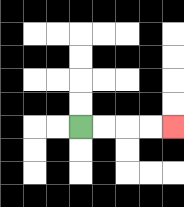{'start': '[3, 5]', 'end': '[7, 5]', 'path_directions': 'R,R,R,R', 'path_coordinates': '[[3, 5], [4, 5], [5, 5], [6, 5], [7, 5]]'}